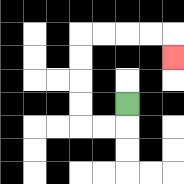{'start': '[5, 4]', 'end': '[7, 2]', 'path_directions': 'D,L,L,U,U,U,U,R,R,R,R,D', 'path_coordinates': '[[5, 4], [5, 5], [4, 5], [3, 5], [3, 4], [3, 3], [3, 2], [3, 1], [4, 1], [5, 1], [6, 1], [7, 1], [7, 2]]'}